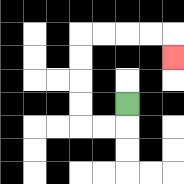{'start': '[5, 4]', 'end': '[7, 2]', 'path_directions': 'D,L,L,U,U,U,U,R,R,R,R,D', 'path_coordinates': '[[5, 4], [5, 5], [4, 5], [3, 5], [3, 4], [3, 3], [3, 2], [3, 1], [4, 1], [5, 1], [6, 1], [7, 1], [7, 2]]'}